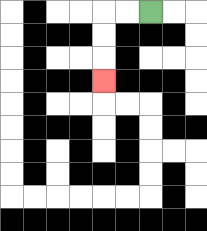{'start': '[6, 0]', 'end': '[4, 3]', 'path_directions': 'L,L,D,D,D', 'path_coordinates': '[[6, 0], [5, 0], [4, 0], [4, 1], [4, 2], [4, 3]]'}